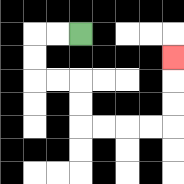{'start': '[3, 1]', 'end': '[7, 2]', 'path_directions': 'L,L,D,D,R,R,D,D,R,R,R,R,U,U,U', 'path_coordinates': '[[3, 1], [2, 1], [1, 1], [1, 2], [1, 3], [2, 3], [3, 3], [3, 4], [3, 5], [4, 5], [5, 5], [6, 5], [7, 5], [7, 4], [7, 3], [7, 2]]'}